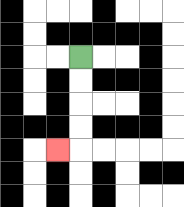{'start': '[3, 2]', 'end': '[2, 6]', 'path_directions': 'D,D,D,D,L', 'path_coordinates': '[[3, 2], [3, 3], [3, 4], [3, 5], [3, 6], [2, 6]]'}